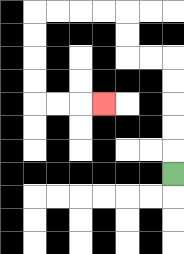{'start': '[7, 7]', 'end': '[4, 4]', 'path_directions': 'U,U,U,U,U,L,L,U,U,L,L,L,L,D,D,D,D,R,R,R', 'path_coordinates': '[[7, 7], [7, 6], [7, 5], [7, 4], [7, 3], [7, 2], [6, 2], [5, 2], [5, 1], [5, 0], [4, 0], [3, 0], [2, 0], [1, 0], [1, 1], [1, 2], [1, 3], [1, 4], [2, 4], [3, 4], [4, 4]]'}